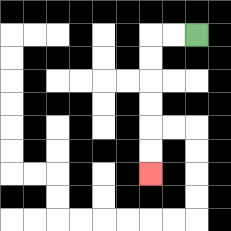{'start': '[8, 1]', 'end': '[6, 7]', 'path_directions': 'L,L,D,D,D,D,D,D', 'path_coordinates': '[[8, 1], [7, 1], [6, 1], [6, 2], [6, 3], [6, 4], [6, 5], [6, 6], [6, 7]]'}